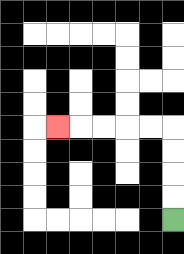{'start': '[7, 9]', 'end': '[2, 5]', 'path_directions': 'U,U,U,U,L,L,L,L,L', 'path_coordinates': '[[7, 9], [7, 8], [7, 7], [7, 6], [7, 5], [6, 5], [5, 5], [4, 5], [3, 5], [2, 5]]'}